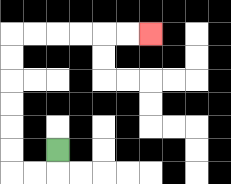{'start': '[2, 6]', 'end': '[6, 1]', 'path_directions': 'D,L,L,U,U,U,U,U,U,R,R,R,R,R,R', 'path_coordinates': '[[2, 6], [2, 7], [1, 7], [0, 7], [0, 6], [0, 5], [0, 4], [0, 3], [0, 2], [0, 1], [1, 1], [2, 1], [3, 1], [4, 1], [5, 1], [6, 1]]'}